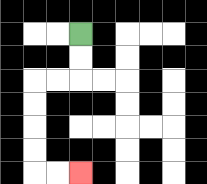{'start': '[3, 1]', 'end': '[3, 7]', 'path_directions': 'D,D,L,L,D,D,D,D,R,R', 'path_coordinates': '[[3, 1], [3, 2], [3, 3], [2, 3], [1, 3], [1, 4], [1, 5], [1, 6], [1, 7], [2, 7], [3, 7]]'}